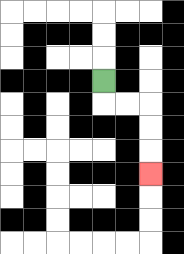{'start': '[4, 3]', 'end': '[6, 7]', 'path_directions': 'D,R,R,D,D,D', 'path_coordinates': '[[4, 3], [4, 4], [5, 4], [6, 4], [6, 5], [6, 6], [6, 7]]'}